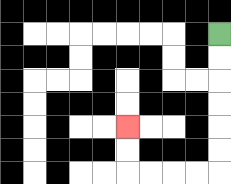{'start': '[9, 1]', 'end': '[5, 5]', 'path_directions': 'D,D,D,D,D,D,L,L,L,L,U,U', 'path_coordinates': '[[9, 1], [9, 2], [9, 3], [9, 4], [9, 5], [9, 6], [9, 7], [8, 7], [7, 7], [6, 7], [5, 7], [5, 6], [5, 5]]'}